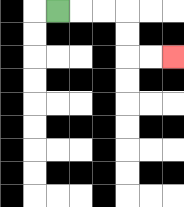{'start': '[2, 0]', 'end': '[7, 2]', 'path_directions': 'R,R,R,D,D,R,R', 'path_coordinates': '[[2, 0], [3, 0], [4, 0], [5, 0], [5, 1], [5, 2], [6, 2], [7, 2]]'}